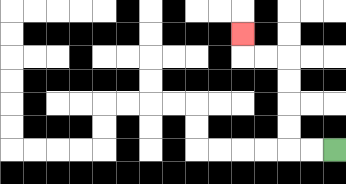{'start': '[14, 6]', 'end': '[10, 1]', 'path_directions': 'L,L,U,U,U,U,L,L,U', 'path_coordinates': '[[14, 6], [13, 6], [12, 6], [12, 5], [12, 4], [12, 3], [12, 2], [11, 2], [10, 2], [10, 1]]'}